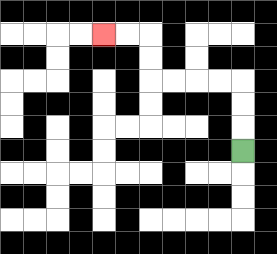{'start': '[10, 6]', 'end': '[4, 1]', 'path_directions': 'U,U,U,L,L,L,L,U,U,L,L', 'path_coordinates': '[[10, 6], [10, 5], [10, 4], [10, 3], [9, 3], [8, 3], [7, 3], [6, 3], [6, 2], [6, 1], [5, 1], [4, 1]]'}